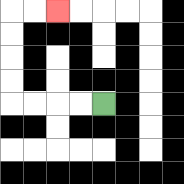{'start': '[4, 4]', 'end': '[2, 0]', 'path_directions': 'L,L,L,L,U,U,U,U,R,R', 'path_coordinates': '[[4, 4], [3, 4], [2, 4], [1, 4], [0, 4], [0, 3], [0, 2], [0, 1], [0, 0], [1, 0], [2, 0]]'}